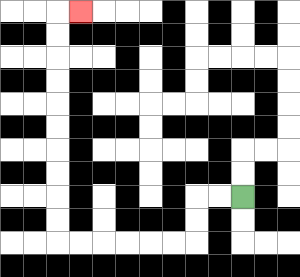{'start': '[10, 8]', 'end': '[3, 0]', 'path_directions': 'L,L,D,D,L,L,L,L,L,L,U,U,U,U,U,U,U,U,U,U,R', 'path_coordinates': '[[10, 8], [9, 8], [8, 8], [8, 9], [8, 10], [7, 10], [6, 10], [5, 10], [4, 10], [3, 10], [2, 10], [2, 9], [2, 8], [2, 7], [2, 6], [2, 5], [2, 4], [2, 3], [2, 2], [2, 1], [2, 0], [3, 0]]'}